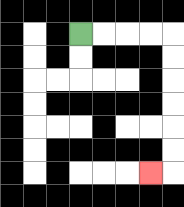{'start': '[3, 1]', 'end': '[6, 7]', 'path_directions': 'R,R,R,R,D,D,D,D,D,D,L', 'path_coordinates': '[[3, 1], [4, 1], [5, 1], [6, 1], [7, 1], [7, 2], [7, 3], [7, 4], [7, 5], [7, 6], [7, 7], [6, 7]]'}